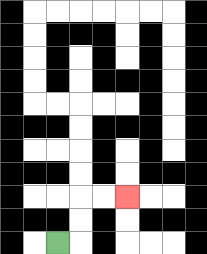{'start': '[2, 10]', 'end': '[5, 8]', 'path_directions': 'R,U,U,R,R', 'path_coordinates': '[[2, 10], [3, 10], [3, 9], [3, 8], [4, 8], [5, 8]]'}